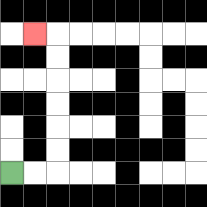{'start': '[0, 7]', 'end': '[1, 1]', 'path_directions': 'R,R,U,U,U,U,U,U,L', 'path_coordinates': '[[0, 7], [1, 7], [2, 7], [2, 6], [2, 5], [2, 4], [2, 3], [2, 2], [2, 1], [1, 1]]'}